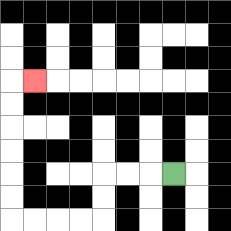{'start': '[7, 7]', 'end': '[1, 3]', 'path_directions': 'L,L,L,D,D,L,L,L,L,U,U,U,U,U,U,R', 'path_coordinates': '[[7, 7], [6, 7], [5, 7], [4, 7], [4, 8], [4, 9], [3, 9], [2, 9], [1, 9], [0, 9], [0, 8], [0, 7], [0, 6], [0, 5], [0, 4], [0, 3], [1, 3]]'}